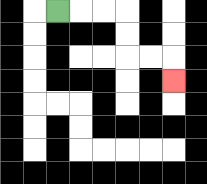{'start': '[2, 0]', 'end': '[7, 3]', 'path_directions': 'R,R,R,D,D,R,R,D', 'path_coordinates': '[[2, 0], [3, 0], [4, 0], [5, 0], [5, 1], [5, 2], [6, 2], [7, 2], [7, 3]]'}